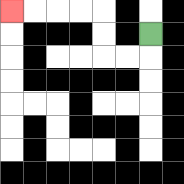{'start': '[6, 1]', 'end': '[0, 0]', 'path_directions': 'D,L,L,U,U,L,L,L,L', 'path_coordinates': '[[6, 1], [6, 2], [5, 2], [4, 2], [4, 1], [4, 0], [3, 0], [2, 0], [1, 0], [0, 0]]'}